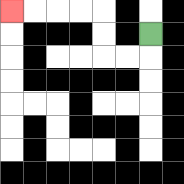{'start': '[6, 1]', 'end': '[0, 0]', 'path_directions': 'D,L,L,U,U,L,L,L,L', 'path_coordinates': '[[6, 1], [6, 2], [5, 2], [4, 2], [4, 1], [4, 0], [3, 0], [2, 0], [1, 0], [0, 0]]'}